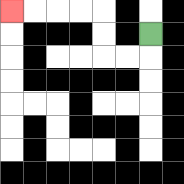{'start': '[6, 1]', 'end': '[0, 0]', 'path_directions': 'D,L,L,U,U,L,L,L,L', 'path_coordinates': '[[6, 1], [6, 2], [5, 2], [4, 2], [4, 1], [4, 0], [3, 0], [2, 0], [1, 0], [0, 0]]'}